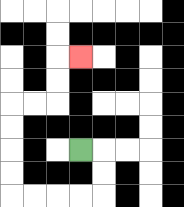{'start': '[3, 6]', 'end': '[3, 2]', 'path_directions': 'R,D,D,L,L,L,L,U,U,U,U,R,R,U,U,R', 'path_coordinates': '[[3, 6], [4, 6], [4, 7], [4, 8], [3, 8], [2, 8], [1, 8], [0, 8], [0, 7], [0, 6], [0, 5], [0, 4], [1, 4], [2, 4], [2, 3], [2, 2], [3, 2]]'}